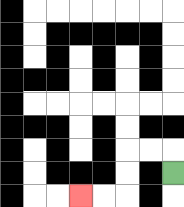{'start': '[7, 7]', 'end': '[3, 8]', 'path_directions': 'U,L,L,D,D,L,L', 'path_coordinates': '[[7, 7], [7, 6], [6, 6], [5, 6], [5, 7], [5, 8], [4, 8], [3, 8]]'}